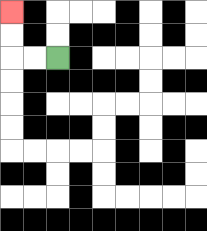{'start': '[2, 2]', 'end': '[0, 0]', 'path_directions': 'L,L,U,U', 'path_coordinates': '[[2, 2], [1, 2], [0, 2], [0, 1], [0, 0]]'}